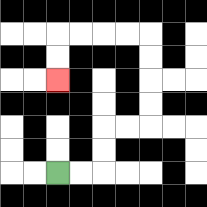{'start': '[2, 7]', 'end': '[2, 3]', 'path_directions': 'R,R,U,U,R,R,U,U,U,U,L,L,L,L,D,D', 'path_coordinates': '[[2, 7], [3, 7], [4, 7], [4, 6], [4, 5], [5, 5], [6, 5], [6, 4], [6, 3], [6, 2], [6, 1], [5, 1], [4, 1], [3, 1], [2, 1], [2, 2], [2, 3]]'}